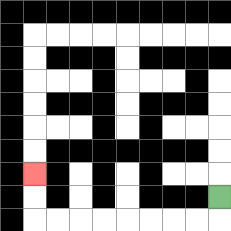{'start': '[9, 8]', 'end': '[1, 7]', 'path_directions': 'D,L,L,L,L,L,L,L,L,U,U', 'path_coordinates': '[[9, 8], [9, 9], [8, 9], [7, 9], [6, 9], [5, 9], [4, 9], [3, 9], [2, 9], [1, 9], [1, 8], [1, 7]]'}